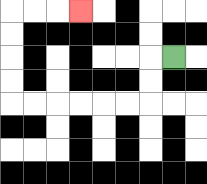{'start': '[7, 2]', 'end': '[3, 0]', 'path_directions': 'L,D,D,L,L,L,L,L,L,U,U,U,U,R,R,R', 'path_coordinates': '[[7, 2], [6, 2], [6, 3], [6, 4], [5, 4], [4, 4], [3, 4], [2, 4], [1, 4], [0, 4], [0, 3], [0, 2], [0, 1], [0, 0], [1, 0], [2, 0], [3, 0]]'}